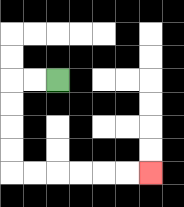{'start': '[2, 3]', 'end': '[6, 7]', 'path_directions': 'L,L,D,D,D,D,R,R,R,R,R,R', 'path_coordinates': '[[2, 3], [1, 3], [0, 3], [0, 4], [0, 5], [0, 6], [0, 7], [1, 7], [2, 7], [3, 7], [4, 7], [5, 7], [6, 7]]'}